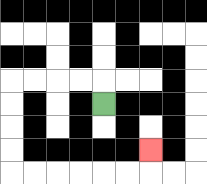{'start': '[4, 4]', 'end': '[6, 6]', 'path_directions': 'U,L,L,L,L,D,D,D,D,R,R,R,R,R,R,U', 'path_coordinates': '[[4, 4], [4, 3], [3, 3], [2, 3], [1, 3], [0, 3], [0, 4], [0, 5], [0, 6], [0, 7], [1, 7], [2, 7], [3, 7], [4, 7], [5, 7], [6, 7], [6, 6]]'}